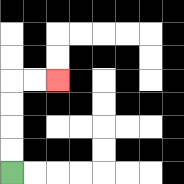{'start': '[0, 7]', 'end': '[2, 3]', 'path_directions': 'U,U,U,U,R,R', 'path_coordinates': '[[0, 7], [0, 6], [0, 5], [0, 4], [0, 3], [1, 3], [2, 3]]'}